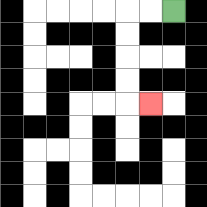{'start': '[7, 0]', 'end': '[6, 4]', 'path_directions': 'L,L,D,D,D,D,R', 'path_coordinates': '[[7, 0], [6, 0], [5, 0], [5, 1], [5, 2], [5, 3], [5, 4], [6, 4]]'}